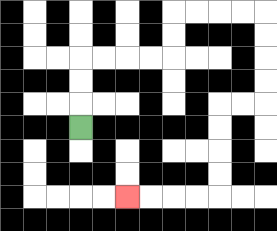{'start': '[3, 5]', 'end': '[5, 8]', 'path_directions': 'U,U,U,R,R,R,R,U,U,R,R,R,R,D,D,D,D,L,L,D,D,D,D,L,L,L,L', 'path_coordinates': '[[3, 5], [3, 4], [3, 3], [3, 2], [4, 2], [5, 2], [6, 2], [7, 2], [7, 1], [7, 0], [8, 0], [9, 0], [10, 0], [11, 0], [11, 1], [11, 2], [11, 3], [11, 4], [10, 4], [9, 4], [9, 5], [9, 6], [9, 7], [9, 8], [8, 8], [7, 8], [6, 8], [5, 8]]'}